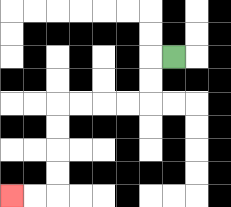{'start': '[7, 2]', 'end': '[0, 8]', 'path_directions': 'L,D,D,L,L,L,L,D,D,D,D,L,L', 'path_coordinates': '[[7, 2], [6, 2], [6, 3], [6, 4], [5, 4], [4, 4], [3, 4], [2, 4], [2, 5], [2, 6], [2, 7], [2, 8], [1, 8], [0, 8]]'}